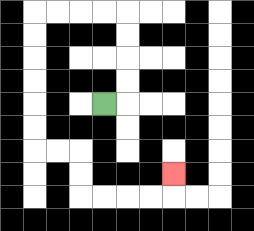{'start': '[4, 4]', 'end': '[7, 7]', 'path_directions': 'R,U,U,U,U,L,L,L,L,D,D,D,D,D,D,R,R,D,D,R,R,R,R,U', 'path_coordinates': '[[4, 4], [5, 4], [5, 3], [5, 2], [5, 1], [5, 0], [4, 0], [3, 0], [2, 0], [1, 0], [1, 1], [1, 2], [1, 3], [1, 4], [1, 5], [1, 6], [2, 6], [3, 6], [3, 7], [3, 8], [4, 8], [5, 8], [6, 8], [7, 8], [7, 7]]'}